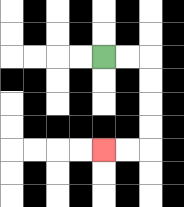{'start': '[4, 2]', 'end': '[4, 6]', 'path_directions': 'R,R,D,D,D,D,L,L', 'path_coordinates': '[[4, 2], [5, 2], [6, 2], [6, 3], [6, 4], [6, 5], [6, 6], [5, 6], [4, 6]]'}